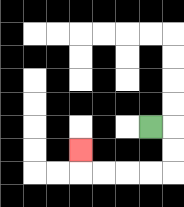{'start': '[6, 5]', 'end': '[3, 6]', 'path_directions': 'R,D,D,L,L,L,L,U', 'path_coordinates': '[[6, 5], [7, 5], [7, 6], [7, 7], [6, 7], [5, 7], [4, 7], [3, 7], [3, 6]]'}